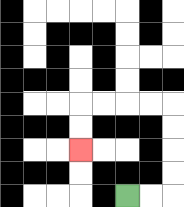{'start': '[5, 8]', 'end': '[3, 6]', 'path_directions': 'R,R,U,U,U,U,L,L,L,L,D,D', 'path_coordinates': '[[5, 8], [6, 8], [7, 8], [7, 7], [7, 6], [7, 5], [7, 4], [6, 4], [5, 4], [4, 4], [3, 4], [3, 5], [3, 6]]'}